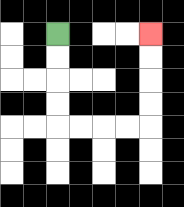{'start': '[2, 1]', 'end': '[6, 1]', 'path_directions': 'D,D,D,D,R,R,R,R,U,U,U,U', 'path_coordinates': '[[2, 1], [2, 2], [2, 3], [2, 4], [2, 5], [3, 5], [4, 5], [5, 5], [6, 5], [6, 4], [6, 3], [6, 2], [6, 1]]'}